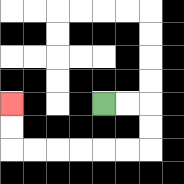{'start': '[4, 4]', 'end': '[0, 4]', 'path_directions': 'R,R,D,D,L,L,L,L,L,L,U,U', 'path_coordinates': '[[4, 4], [5, 4], [6, 4], [6, 5], [6, 6], [5, 6], [4, 6], [3, 6], [2, 6], [1, 6], [0, 6], [0, 5], [0, 4]]'}